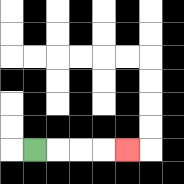{'start': '[1, 6]', 'end': '[5, 6]', 'path_directions': 'R,R,R,R', 'path_coordinates': '[[1, 6], [2, 6], [3, 6], [4, 6], [5, 6]]'}